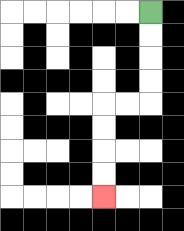{'start': '[6, 0]', 'end': '[4, 8]', 'path_directions': 'D,D,D,D,L,L,D,D,D,D', 'path_coordinates': '[[6, 0], [6, 1], [6, 2], [6, 3], [6, 4], [5, 4], [4, 4], [4, 5], [4, 6], [4, 7], [4, 8]]'}